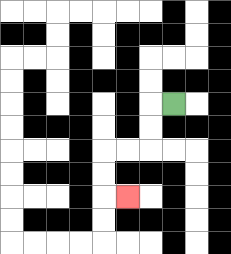{'start': '[7, 4]', 'end': '[5, 8]', 'path_directions': 'L,D,D,L,L,D,D,R', 'path_coordinates': '[[7, 4], [6, 4], [6, 5], [6, 6], [5, 6], [4, 6], [4, 7], [4, 8], [5, 8]]'}